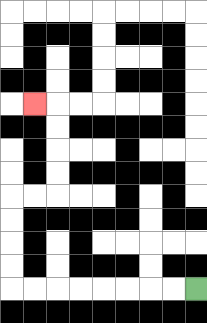{'start': '[8, 12]', 'end': '[1, 4]', 'path_directions': 'L,L,L,L,L,L,L,L,U,U,U,U,R,R,U,U,U,U,L', 'path_coordinates': '[[8, 12], [7, 12], [6, 12], [5, 12], [4, 12], [3, 12], [2, 12], [1, 12], [0, 12], [0, 11], [0, 10], [0, 9], [0, 8], [1, 8], [2, 8], [2, 7], [2, 6], [2, 5], [2, 4], [1, 4]]'}